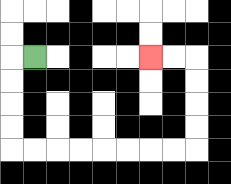{'start': '[1, 2]', 'end': '[6, 2]', 'path_directions': 'L,D,D,D,D,R,R,R,R,R,R,R,R,U,U,U,U,L,L', 'path_coordinates': '[[1, 2], [0, 2], [0, 3], [0, 4], [0, 5], [0, 6], [1, 6], [2, 6], [3, 6], [4, 6], [5, 6], [6, 6], [7, 6], [8, 6], [8, 5], [8, 4], [8, 3], [8, 2], [7, 2], [6, 2]]'}